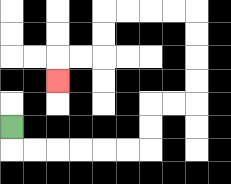{'start': '[0, 5]', 'end': '[2, 3]', 'path_directions': 'D,R,R,R,R,R,R,U,U,R,R,U,U,U,U,L,L,L,L,D,D,L,L,D', 'path_coordinates': '[[0, 5], [0, 6], [1, 6], [2, 6], [3, 6], [4, 6], [5, 6], [6, 6], [6, 5], [6, 4], [7, 4], [8, 4], [8, 3], [8, 2], [8, 1], [8, 0], [7, 0], [6, 0], [5, 0], [4, 0], [4, 1], [4, 2], [3, 2], [2, 2], [2, 3]]'}